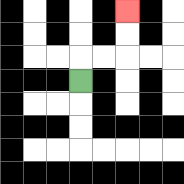{'start': '[3, 3]', 'end': '[5, 0]', 'path_directions': 'U,R,R,U,U', 'path_coordinates': '[[3, 3], [3, 2], [4, 2], [5, 2], [5, 1], [5, 0]]'}